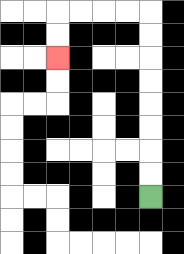{'start': '[6, 8]', 'end': '[2, 2]', 'path_directions': 'U,U,U,U,U,U,U,U,L,L,L,L,D,D', 'path_coordinates': '[[6, 8], [6, 7], [6, 6], [6, 5], [6, 4], [6, 3], [6, 2], [6, 1], [6, 0], [5, 0], [4, 0], [3, 0], [2, 0], [2, 1], [2, 2]]'}